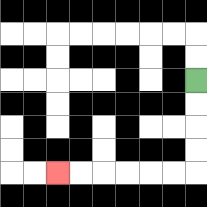{'start': '[8, 3]', 'end': '[2, 7]', 'path_directions': 'D,D,D,D,L,L,L,L,L,L', 'path_coordinates': '[[8, 3], [8, 4], [8, 5], [8, 6], [8, 7], [7, 7], [6, 7], [5, 7], [4, 7], [3, 7], [2, 7]]'}